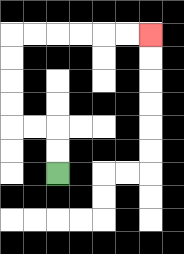{'start': '[2, 7]', 'end': '[6, 1]', 'path_directions': 'U,U,L,L,U,U,U,U,R,R,R,R,R,R', 'path_coordinates': '[[2, 7], [2, 6], [2, 5], [1, 5], [0, 5], [0, 4], [0, 3], [0, 2], [0, 1], [1, 1], [2, 1], [3, 1], [4, 1], [5, 1], [6, 1]]'}